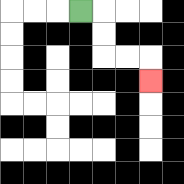{'start': '[3, 0]', 'end': '[6, 3]', 'path_directions': 'R,D,D,R,R,D', 'path_coordinates': '[[3, 0], [4, 0], [4, 1], [4, 2], [5, 2], [6, 2], [6, 3]]'}